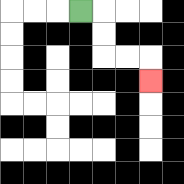{'start': '[3, 0]', 'end': '[6, 3]', 'path_directions': 'R,D,D,R,R,D', 'path_coordinates': '[[3, 0], [4, 0], [4, 1], [4, 2], [5, 2], [6, 2], [6, 3]]'}